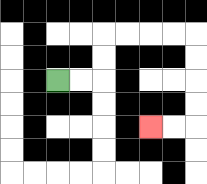{'start': '[2, 3]', 'end': '[6, 5]', 'path_directions': 'R,R,U,U,R,R,R,R,D,D,D,D,L,L', 'path_coordinates': '[[2, 3], [3, 3], [4, 3], [4, 2], [4, 1], [5, 1], [6, 1], [7, 1], [8, 1], [8, 2], [8, 3], [8, 4], [8, 5], [7, 5], [6, 5]]'}